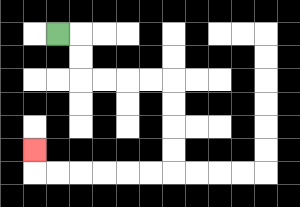{'start': '[2, 1]', 'end': '[1, 6]', 'path_directions': 'R,D,D,R,R,R,R,D,D,D,D,L,L,L,L,L,L,U', 'path_coordinates': '[[2, 1], [3, 1], [3, 2], [3, 3], [4, 3], [5, 3], [6, 3], [7, 3], [7, 4], [7, 5], [7, 6], [7, 7], [6, 7], [5, 7], [4, 7], [3, 7], [2, 7], [1, 7], [1, 6]]'}